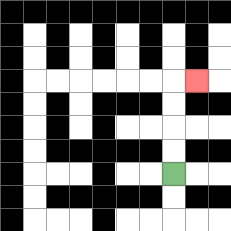{'start': '[7, 7]', 'end': '[8, 3]', 'path_directions': 'U,U,U,U,R', 'path_coordinates': '[[7, 7], [7, 6], [7, 5], [7, 4], [7, 3], [8, 3]]'}